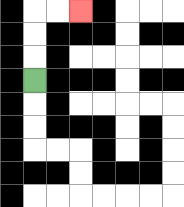{'start': '[1, 3]', 'end': '[3, 0]', 'path_directions': 'U,U,U,R,R', 'path_coordinates': '[[1, 3], [1, 2], [1, 1], [1, 0], [2, 0], [3, 0]]'}